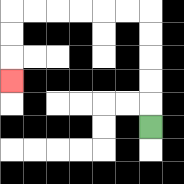{'start': '[6, 5]', 'end': '[0, 3]', 'path_directions': 'U,U,U,U,U,L,L,L,L,L,L,D,D,D', 'path_coordinates': '[[6, 5], [6, 4], [6, 3], [6, 2], [6, 1], [6, 0], [5, 0], [4, 0], [3, 0], [2, 0], [1, 0], [0, 0], [0, 1], [0, 2], [0, 3]]'}